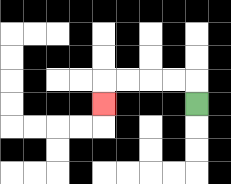{'start': '[8, 4]', 'end': '[4, 4]', 'path_directions': 'U,L,L,L,L,D', 'path_coordinates': '[[8, 4], [8, 3], [7, 3], [6, 3], [5, 3], [4, 3], [4, 4]]'}